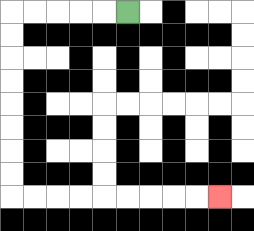{'start': '[5, 0]', 'end': '[9, 8]', 'path_directions': 'L,L,L,L,L,D,D,D,D,D,D,D,D,R,R,R,R,R,R,R,R,R', 'path_coordinates': '[[5, 0], [4, 0], [3, 0], [2, 0], [1, 0], [0, 0], [0, 1], [0, 2], [0, 3], [0, 4], [0, 5], [0, 6], [0, 7], [0, 8], [1, 8], [2, 8], [3, 8], [4, 8], [5, 8], [6, 8], [7, 8], [8, 8], [9, 8]]'}